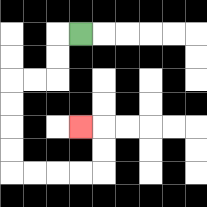{'start': '[3, 1]', 'end': '[3, 5]', 'path_directions': 'L,D,D,L,L,D,D,D,D,R,R,R,R,U,U,L', 'path_coordinates': '[[3, 1], [2, 1], [2, 2], [2, 3], [1, 3], [0, 3], [0, 4], [0, 5], [0, 6], [0, 7], [1, 7], [2, 7], [3, 7], [4, 7], [4, 6], [4, 5], [3, 5]]'}